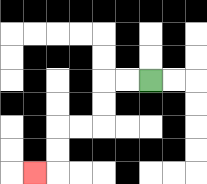{'start': '[6, 3]', 'end': '[1, 7]', 'path_directions': 'L,L,D,D,L,L,D,D,L', 'path_coordinates': '[[6, 3], [5, 3], [4, 3], [4, 4], [4, 5], [3, 5], [2, 5], [2, 6], [2, 7], [1, 7]]'}